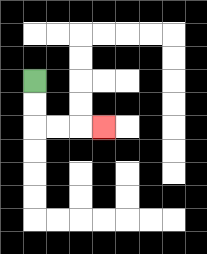{'start': '[1, 3]', 'end': '[4, 5]', 'path_directions': 'D,D,R,R,R', 'path_coordinates': '[[1, 3], [1, 4], [1, 5], [2, 5], [3, 5], [4, 5]]'}